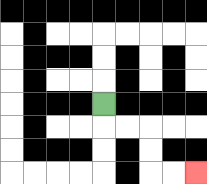{'start': '[4, 4]', 'end': '[8, 7]', 'path_directions': 'D,R,R,D,D,R,R', 'path_coordinates': '[[4, 4], [4, 5], [5, 5], [6, 5], [6, 6], [6, 7], [7, 7], [8, 7]]'}